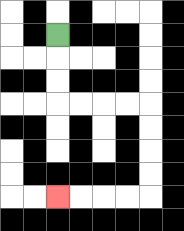{'start': '[2, 1]', 'end': '[2, 8]', 'path_directions': 'D,D,D,R,R,R,R,D,D,D,D,L,L,L,L', 'path_coordinates': '[[2, 1], [2, 2], [2, 3], [2, 4], [3, 4], [4, 4], [5, 4], [6, 4], [6, 5], [6, 6], [6, 7], [6, 8], [5, 8], [4, 8], [3, 8], [2, 8]]'}